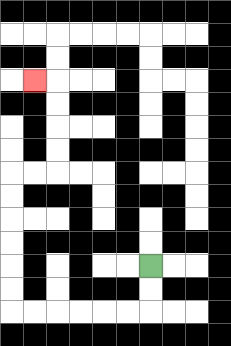{'start': '[6, 11]', 'end': '[1, 3]', 'path_directions': 'D,D,L,L,L,L,L,L,U,U,U,U,U,U,R,R,U,U,U,U,L', 'path_coordinates': '[[6, 11], [6, 12], [6, 13], [5, 13], [4, 13], [3, 13], [2, 13], [1, 13], [0, 13], [0, 12], [0, 11], [0, 10], [0, 9], [0, 8], [0, 7], [1, 7], [2, 7], [2, 6], [2, 5], [2, 4], [2, 3], [1, 3]]'}